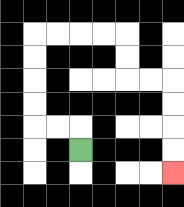{'start': '[3, 6]', 'end': '[7, 7]', 'path_directions': 'U,L,L,U,U,U,U,R,R,R,R,D,D,R,R,D,D,D,D', 'path_coordinates': '[[3, 6], [3, 5], [2, 5], [1, 5], [1, 4], [1, 3], [1, 2], [1, 1], [2, 1], [3, 1], [4, 1], [5, 1], [5, 2], [5, 3], [6, 3], [7, 3], [7, 4], [7, 5], [7, 6], [7, 7]]'}